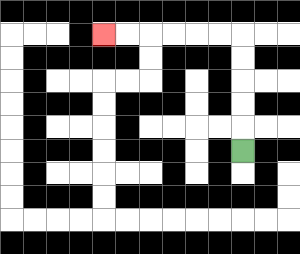{'start': '[10, 6]', 'end': '[4, 1]', 'path_directions': 'U,U,U,U,U,L,L,L,L,L,L', 'path_coordinates': '[[10, 6], [10, 5], [10, 4], [10, 3], [10, 2], [10, 1], [9, 1], [8, 1], [7, 1], [6, 1], [5, 1], [4, 1]]'}